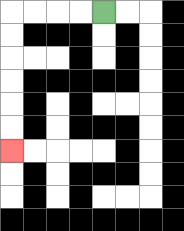{'start': '[4, 0]', 'end': '[0, 6]', 'path_directions': 'L,L,L,L,D,D,D,D,D,D', 'path_coordinates': '[[4, 0], [3, 0], [2, 0], [1, 0], [0, 0], [0, 1], [0, 2], [0, 3], [0, 4], [0, 5], [0, 6]]'}